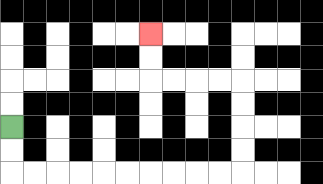{'start': '[0, 5]', 'end': '[6, 1]', 'path_directions': 'D,D,R,R,R,R,R,R,R,R,R,R,U,U,U,U,L,L,L,L,U,U', 'path_coordinates': '[[0, 5], [0, 6], [0, 7], [1, 7], [2, 7], [3, 7], [4, 7], [5, 7], [6, 7], [7, 7], [8, 7], [9, 7], [10, 7], [10, 6], [10, 5], [10, 4], [10, 3], [9, 3], [8, 3], [7, 3], [6, 3], [6, 2], [6, 1]]'}